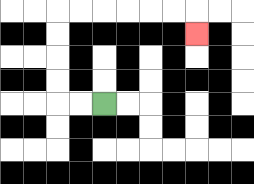{'start': '[4, 4]', 'end': '[8, 1]', 'path_directions': 'L,L,U,U,U,U,R,R,R,R,R,R,D', 'path_coordinates': '[[4, 4], [3, 4], [2, 4], [2, 3], [2, 2], [2, 1], [2, 0], [3, 0], [4, 0], [5, 0], [6, 0], [7, 0], [8, 0], [8, 1]]'}